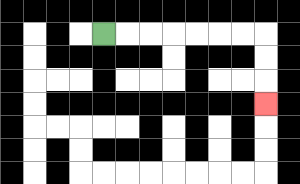{'start': '[4, 1]', 'end': '[11, 4]', 'path_directions': 'R,R,R,R,R,R,R,D,D,D', 'path_coordinates': '[[4, 1], [5, 1], [6, 1], [7, 1], [8, 1], [9, 1], [10, 1], [11, 1], [11, 2], [11, 3], [11, 4]]'}